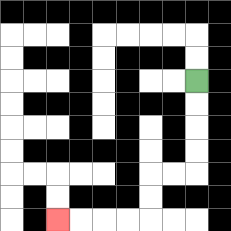{'start': '[8, 3]', 'end': '[2, 9]', 'path_directions': 'D,D,D,D,L,L,D,D,L,L,L,L', 'path_coordinates': '[[8, 3], [8, 4], [8, 5], [8, 6], [8, 7], [7, 7], [6, 7], [6, 8], [6, 9], [5, 9], [4, 9], [3, 9], [2, 9]]'}